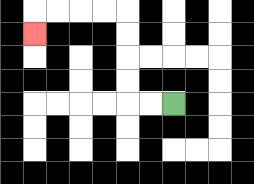{'start': '[7, 4]', 'end': '[1, 1]', 'path_directions': 'L,L,U,U,U,U,L,L,L,L,D', 'path_coordinates': '[[7, 4], [6, 4], [5, 4], [5, 3], [5, 2], [5, 1], [5, 0], [4, 0], [3, 0], [2, 0], [1, 0], [1, 1]]'}